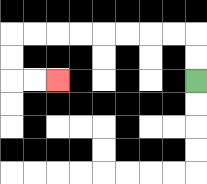{'start': '[8, 3]', 'end': '[2, 3]', 'path_directions': 'U,U,L,L,L,L,L,L,L,L,D,D,R,R', 'path_coordinates': '[[8, 3], [8, 2], [8, 1], [7, 1], [6, 1], [5, 1], [4, 1], [3, 1], [2, 1], [1, 1], [0, 1], [0, 2], [0, 3], [1, 3], [2, 3]]'}